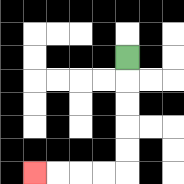{'start': '[5, 2]', 'end': '[1, 7]', 'path_directions': 'D,D,D,D,D,L,L,L,L', 'path_coordinates': '[[5, 2], [5, 3], [5, 4], [5, 5], [5, 6], [5, 7], [4, 7], [3, 7], [2, 7], [1, 7]]'}